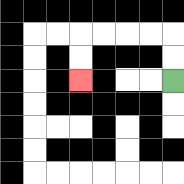{'start': '[7, 3]', 'end': '[3, 3]', 'path_directions': 'U,U,L,L,L,L,D,D', 'path_coordinates': '[[7, 3], [7, 2], [7, 1], [6, 1], [5, 1], [4, 1], [3, 1], [3, 2], [3, 3]]'}